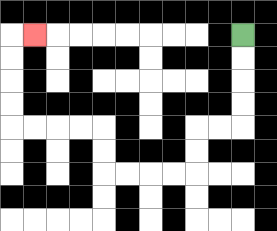{'start': '[10, 1]', 'end': '[1, 1]', 'path_directions': 'D,D,D,D,L,L,D,D,L,L,L,L,U,U,L,L,L,L,U,U,U,U,R', 'path_coordinates': '[[10, 1], [10, 2], [10, 3], [10, 4], [10, 5], [9, 5], [8, 5], [8, 6], [8, 7], [7, 7], [6, 7], [5, 7], [4, 7], [4, 6], [4, 5], [3, 5], [2, 5], [1, 5], [0, 5], [0, 4], [0, 3], [0, 2], [0, 1], [1, 1]]'}